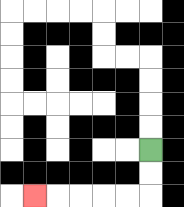{'start': '[6, 6]', 'end': '[1, 8]', 'path_directions': 'D,D,L,L,L,L,L', 'path_coordinates': '[[6, 6], [6, 7], [6, 8], [5, 8], [4, 8], [3, 8], [2, 8], [1, 8]]'}